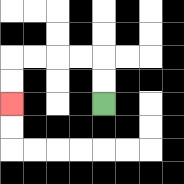{'start': '[4, 4]', 'end': '[0, 4]', 'path_directions': 'U,U,L,L,L,L,D,D', 'path_coordinates': '[[4, 4], [4, 3], [4, 2], [3, 2], [2, 2], [1, 2], [0, 2], [0, 3], [0, 4]]'}